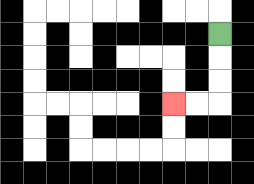{'start': '[9, 1]', 'end': '[7, 4]', 'path_directions': 'D,D,D,L,L', 'path_coordinates': '[[9, 1], [9, 2], [9, 3], [9, 4], [8, 4], [7, 4]]'}